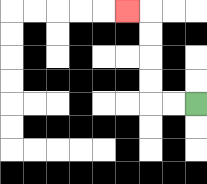{'start': '[8, 4]', 'end': '[5, 0]', 'path_directions': 'L,L,U,U,U,U,L', 'path_coordinates': '[[8, 4], [7, 4], [6, 4], [6, 3], [6, 2], [6, 1], [6, 0], [5, 0]]'}